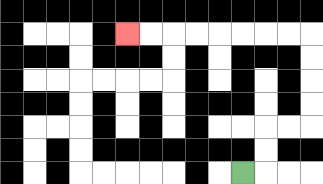{'start': '[10, 7]', 'end': '[5, 1]', 'path_directions': 'R,U,U,R,R,U,U,U,U,L,L,L,L,L,L,L,L', 'path_coordinates': '[[10, 7], [11, 7], [11, 6], [11, 5], [12, 5], [13, 5], [13, 4], [13, 3], [13, 2], [13, 1], [12, 1], [11, 1], [10, 1], [9, 1], [8, 1], [7, 1], [6, 1], [5, 1]]'}